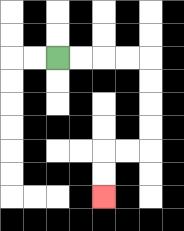{'start': '[2, 2]', 'end': '[4, 8]', 'path_directions': 'R,R,R,R,D,D,D,D,L,L,D,D', 'path_coordinates': '[[2, 2], [3, 2], [4, 2], [5, 2], [6, 2], [6, 3], [6, 4], [6, 5], [6, 6], [5, 6], [4, 6], [4, 7], [4, 8]]'}